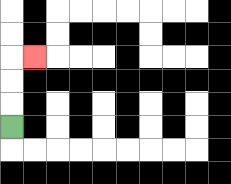{'start': '[0, 5]', 'end': '[1, 2]', 'path_directions': 'U,U,U,R', 'path_coordinates': '[[0, 5], [0, 4], [0, 3], [0, 2], [1, 2]]'}